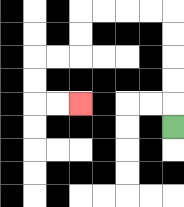{'start': '[7, 5]', 'end': '[3, 4]', 'path_directions': 'U,U,U,U,U,L,L,L,L,D,D,L,L,D,D,R,R', 'path_coordinates': '[[7, 5], [7, 4], [7, 3], [7, 2], [7, 1], [7, 0], [6, 0], [5, 0], [4, 0], [3, 0], [3, 1], [3, 2], [2, 2], [1, 2], [1, 3], [1, 4], [2, 4], [3, 4]]'}